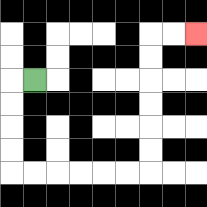{'start': '[1, 3]', 'end': '[8, 1]', 'path_directions': 'L,D,D,D,D,R,R,R,R,R,R,U,U,U,U,U,U,R,R', 'path_coordinates': '[[1, 3], [0, 3], [0, 4], [0, 5], [0, 6], [0, 7], [1, 7], [2, 7], [3, 7], [4, 7], [5, 7], [6, 7], [6, 6], [6, 5], [6, 4], [6, 3], [6, 2], [6, 1], [7, 1], [8, 1]]'}